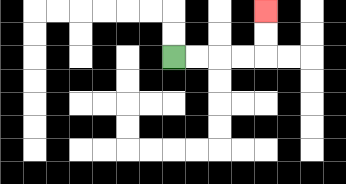{'start': '[7, 2]', 'end': '[11, 0]', 'path_directions': 'R,R,R,R,U,U', 'path_coordinates': '[[7, 2], [8, 2], [9, 2], [10, 2], [11, 2], [11, 1], [11, 0]]'}